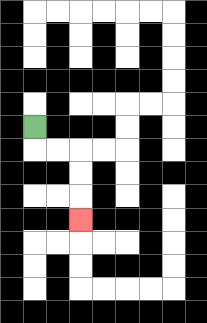{'start': '[1, 5]', 'end': '[3, 9]', 'path_directions': 'D,R,R,D,D,D', 'path_coordinates': '[[1, 5], [1, 6], [2, 6], [3, 6], [3, 7], [3, 8], [3, 9]]'}